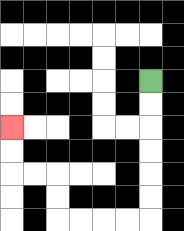{'start': '[6, 3]', 'end': '[0, 5]', 'path_directions': 'D,D,D,D,D,D,L,L,L,L,U,U,L,L,U,U', 'path_coordinates': '[[6, 3], [6, 4], [6, 5], [6, 6], [6, 7], [6, 8], [6, 9], [5, 9], [4, 9], [3, 9], [2, 9], [2, 8], [2, 7], [1, 7], [0, 7], [0, 6], [0, 5]]'}